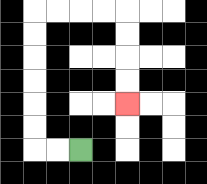{'start': '[3, 6]', 'end': '[5, 4]', 'path_directions': 'L,L,U,U,U,U,U,U,R,R,R,R,D,D,D,D', 'path_coordinates': '[[3, 6], [2, 6], [1, 6], [1, 5], [1, 4], [1, 3], [1, 2], [1, 1], [1, 0], [2, 0], [3, 0], [4, 0], [5, 0], [5, 1], [5, 2], [5, 3], [5, 4]]'}